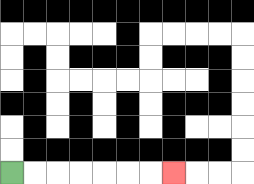{'start': '[0, 7]', 'end': '[7, 7]', 'path_directions': 'R,R,R,R,R,R,R', 'path_coordinates': '[[0, 7], [1, 7], [2, 7], [3, 7], [4, 7], [5, 7], [6, 7], [7, 7]]'}